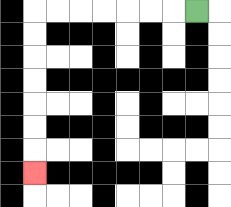{'start': '[8, 0]', 'end': '[1, 7]', 'path_directions': 'L,L,L,L,L,L,L,D,D,D,D,D,D,D', 'path_coordinates': '[[8, 0], [7, 0], [6, 0], [5, 0], [4, 0], [3, 0], [2, 0], [1, 0], [1, 1], [1, 2], [1, 3], [1, 4], [1, 5], [1, 6], [1, 7]]'}